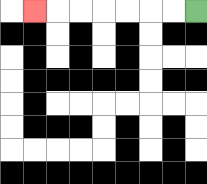{'start': '[8, 0]', 'end': '[1, 0]', 'path_directions': 'L,L,L,L,L,L,L', 'path_coordinates': '[[8, 0], [7, 0], [6, 0], [5, 0], [4, 0], [3, 0], [2, 0], [1, 0]]'}